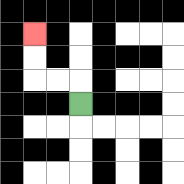{'start': '[3, 4]', 'end': '[1, 1]', 'path_directions': 'U,L,L,U,U', 'path_coordinates': '[[3, 4], [3, 3], [2, 3], [1, 3], [1, 2], [1, 1]]'}